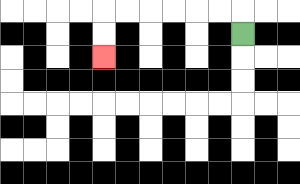{'start': '[10, 1]', 'end': '[4, 2]', 'path_directions': 'U,L,L,L,L,L,L,D,D', 'path_coordinates': '[[10, 1], [10, 0], [9, 0], [8, 0], [7, 0], [6, 0], [5, 0], [4, 0], [4, 1], [4, 2]]'}